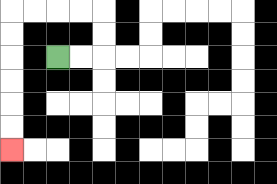{'start': '[2, 2]', 'end': '[0, 6]', 'path_directions': 'R,R,U,U,L,L,L,L,D,D,D,D,D,D', 'path_coordinates': '[[2, 2], [3, 2], [4, 2], [4, 1], [4, 0], [3, 0], [2, 0], [1, 0], [0, 0], [0, 1], [0, 2], [0, 3], [0, 4], [0, 5], [0, 6]]'}